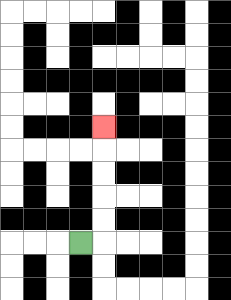{'start': '[3, 10]', 'end': '[4, 5]', 'path_directions': 'R,U,U,U,U,U', 'path_coordinates': '[[3, 10], [4, 10], [4, 9], [4, 8], [4, 7], [4, 6], [4, 5]]'}